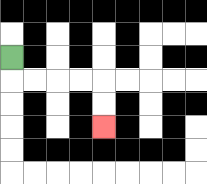{'start': '[0, 2]', 'end': '[4, 5]', 'path_directions': 'D,R,R,R,R,D,D', 'path_coordinates': '[[0, 2], [0, 3], [1, 3], [2, 3], [3, 3], [4, 3], [4, 4], [4, 5]]'}